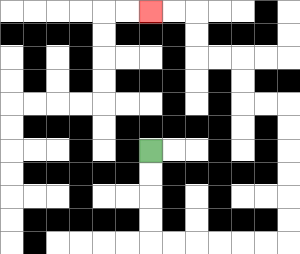{'start': '[6, 6]', 'end': '[6, 0]', 'path_directions': 'D,D,D,D,R,R,R,R,R,R,U,U,U,U,U,U,L,L,U,U,L,L,U,U,L,L', 'path_coordinates': '[[6, 6], [6, 7], [6, 8], [6, 9], [6, 10], [7, 10], [8, 10], [9, 10], [10, 10], [11, 10], [12, 10], [12, 9], [12, 8], [12, 7], [12, 6], [12, 5], [12, 4], [11, 4], [10, 4], [10, 3], [10, 2], [9, 2], [8, 2], [8, 1], [8, 0], [7, 0], [6, 0]]'}